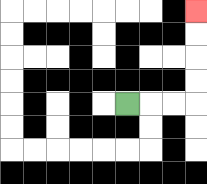{'start': '[5, 4]', 'end': '[8, 0]', 'path_directions': 'R,R,R,U,U,U,U', 'path_coordinates': '[[5, 4], [6, 4], [7, 4], [8, 4], [8, 3], [8, 2], [8, 1], [8, 0]]'}